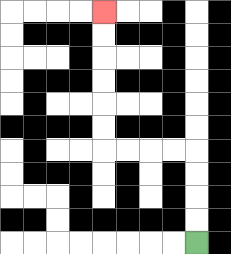{'start': '[8, 10]', 'end': '[4, 0]', 'path_directions': 'U,U,U,U,L,L,L,L,U,U,U,U,U,U', 'path_coordinates': '[[8, 10], [8, 9], [8, 8], [8, 7], [8, 6], [7, 6], [6, 6], [5, 6], [4, 6], [4, 5], [4, 4], [4, 3], [4, 2], [4, 1], [4, 0]]'}